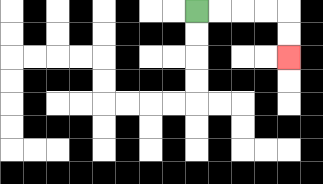{'start': '[8, 0]', 'end': '[12, 2]', 'path_directions': 'R,R,R,R,D,D', 'path_coordinates': '[[8, 0], [9, 0], [10, 0], [11, 0], [12, 0], [12, 1], [12, 2]]'}